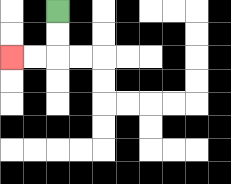{'start': '[2, 0]', 'end': '[0, 2]', 'path_directions': 'D,D,L,L', 'path_coordinates': '[[2, 0], [2, 1], [2, 2], [1, 2], [0, 2]]'}